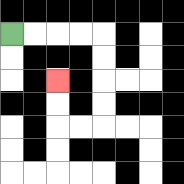{'start': '[0, 1]', 'end': '[2, 3]', 'path_directions': 'R,R,R,R,D,D,D,D,L,L,U,U', 'path_coordinates': '[[0, 1], [1, 1], [2, 1], [3, 1], [4, 1], [4, 2], [4, 3], [4, 4], [4, 5], [3, 5], [2, 5], [2, 4], [2, 3]]'}